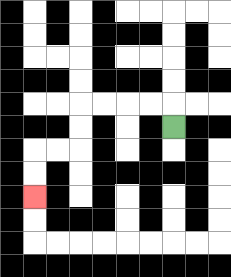{'start': '[7, 5]', 'end': '[1, 8]', 'path_directions': 'U,L,L,L,L,D,D,L,L,D,D', 'path_coordinates': '[[7, 5], [7, 4], [6, 4], [5, 4], [4, 4], [3, 4], [3, 5], [3, 6], [2, 6], [1, 6], [1, 7], [1, 8]]'}